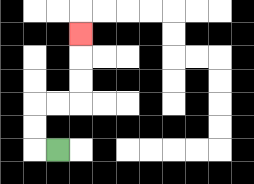{'start': '[2, 6]', 'end': '[3, 1]', 'path_directions': 'L,U,U,R,R,U,U,U', 'path_coordinates': '[[2, 6], [1, 6], [1, 5], [1, 4], [2, 4], [3, 4], [3, 3], [3, 2], [3, 1]]'}